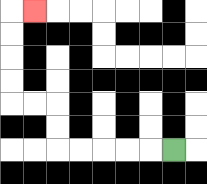{'start': '[7, 6]', 'end': '[1, 0]', 'path_directions': 'L,L,L,L,L,U,U,L,L,U,U,U,U,R', 'path_coordinates': '[[7, 6], [6, 6], [5, 6], [4, 6], [3, 6], [2, 6], [2, 5], [2, 4], [1, 4], [0, 4], [0, 3], [0, 2], [0, 1], [0, 0], [1, 0]]'}